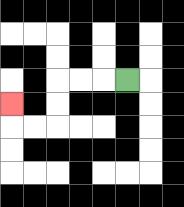{'start': '[5, 3]', 'end': '[0, 4]', 'path_directions': 'L,L,L,D,D,L,L,U', 'path_coordinates': '[[5, 3], [4, 3], [3, 3], [2, 3], [2, 4], [2, 5], [1, 5], [0, 5], [0, 4]]'}